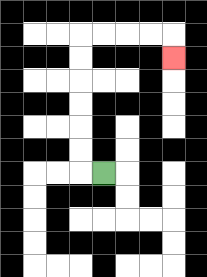{'start': '[4, 7]', 'end': '[7, 2]', 'path_directions': 'L,U,U,U,U,U,U,R,R,R,R,D', 'path_coordinates': '[[4, 7], [3, 7], [3, 6], [3, 5], [3, 4], [3, 3], [3, 2], [3, 1], [4, 1], [5, 1], [6, 1], [7, 1], [7, 2]]'}